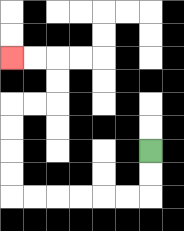{'start': '[6, 6]', 'end': '[0, 2]', 'path_directions': 'D,D,L,L,L,L,L,L,U,U,U,U,R,R,U,U,L,L', 'path_coordinates': '[[6, 6], [6, 7], [6, 8], [5, 8], [4, 8], [3, 8], [2, 8], [1, 8], [0, 8], [0, 7], [0, 6], [0, 5], [0, 4], [1, 4], [2, 4], [2, 3], [2, 2], [1, 2], [0, 2]]'}